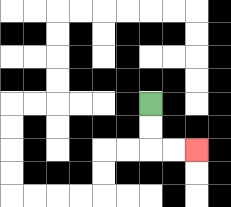{'start': '[6, 4]', 'end': '[8, 6]', 'path_directions': 'D,D,R,R', 'path_coordinates': '[[6, 4], [6, 5], [6, 6], [7, 6], [8, 6]]'}